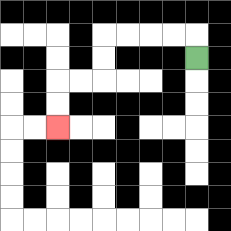{'start': '[8, 2]', 'end': '[2, 5]', 'path_directions': 'U,L,L,L,L,D,D,L,L,D,D', 'path_coordinates': '[[8, 2], [8, 1], [7, 1], [6, 1], [5, 1], [4, 1], [4, 2], [4, 3], [3, 3], [2, 3], [2, 4], [2, 5]]'}